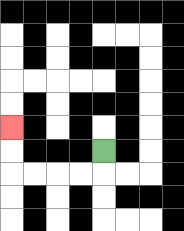{'start': '[4, 6]', 'end': '[0, 5]', 'path_directions': 'D,L,L,L,L,U,U', 'path_coordinates': '[[4, 6], [4, 7], [3, 7], [2, 7], [1, 7], [0, 7], [0, 6], [0, 5]]'}